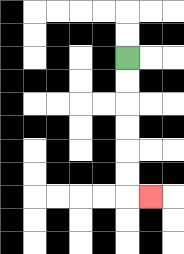{'start': '[5, 2]', 'end': '[6, 8]', 'path_directions': 'D,D,D,D,D,D,R', 'path_coordinates': '[[5, 2], [5, 3], [5, 4], [5, 5], [5, 6], [5, 7], [5, 8], [6, 8]]'}